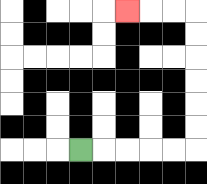{'start': '[3, 6]', 'end': '[5, 0]', 'path_directions': 'R,R,R,R,R,U,U,U,U,U,U,L,L,L', 'path_coordinates': '[[3, 6], [4, 6], [5, 6], [6, 6], [7, 6], [8, 6], [8, 5], [8, 4], [8, 3], [8, 2], [8, 1], [8, 0], [7, 0], [6, 0], [5, 0]]'}